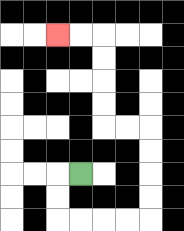{'start': '[3, 7]', 'end': '[2, 1]', 'path_directions': 'L,D,D,R,R,R,R,U,U,U,U,L,L,U,U,U,U,L,L', 'path_coordinates': '[[3, 7], [2, 7], [2, 8], [2, 9], [3, 9], [4, 9], [5, 9], [6, 9], [6, 8], [6, 7], [6, 6], [6, 5], [5, 5], [4, 5], [4, 4], [4, 3], [4, 2], [4, 1], [3, 1], [2, 1]]'}